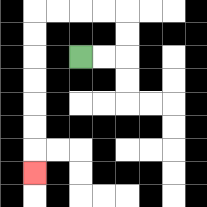{'start': '[3, 2]', 'end': '[1, 7]', 'path_directions': 'R,R,U,U,L,L,L,L,D,D,D,D,D,D,D', 'path_coordinates': '[[3, 2], [4, 2], [5, 2], [5, 1], [5, 0], [4, 0], [3, 0], [2, 0], [1, 0], [1, 1], [1, 2], [1, 3], [1, 4], [1, 5], [1, 6], [1, 7]]'}